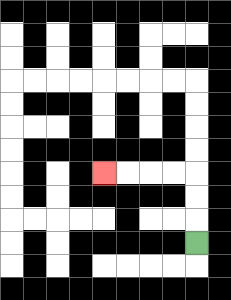{'start': '[8, 10]', 'end': '[4, 7]', 'path_directions': 'U,U,U,L,L,L,L', 'path_coordinates': '[[8, 10], [8, 9], [8, 8], [8, 7], [7, 7], [6, 7], [5, 7], [4, 7]]'}